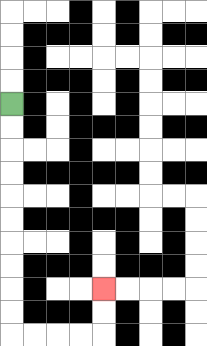{'start': '[0, 4]', 'end': '[4, 12]', 'path_directions': 'D,D,D,D,D,D,D,D,D,D,R,R,R,R,U,U', 'path_coordinates': '[[0, 4], [0, 5], [0, 6], [0, 7], [0, 8], [0, 9], [0, 10], [0, 11], [0, 12], [0, 13], [0, 14], [1, 14], [2, 14], [3, 14], [4, 14], [4, 13], [4, 12]]'}